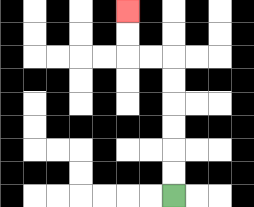{'start': '[7, 8]', 'end': '[5, 0]', 'path_directions': 'U,U,U,U,U,U,L,L,U,U', 'path_coordinates': '[[7, 8], [7, 7], [7, 6], [7, 5], [7, 4], [7, 3], [7, 2], [6, 2], [5, 2], [5, 1], [5, 0]]'}